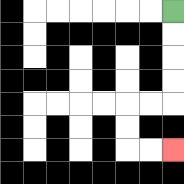{'start': '[7, 0]', 'end': '[7, 6]', 'path_directions': 'D,D,D,D,L,L,D,D,R,R', 'path_coordinates': '[[7, 0], [7, 1], [7, 2], [7, 3], [7, 4], [6, 4], [5, 4], [5, 5], [5, 6], [6, 6], [7, 6]]'}